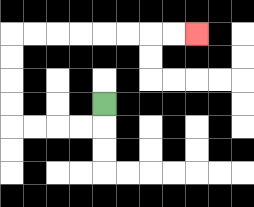{'start': '[4, 4]', 'end': '[8, 1]', 'path_directions': 'D,L,L,L,L,U,U,U,U,R,R,R,R,R,R,R,R', 'path_coordinates': '[[4, 4], [4, 5], [3, 5], [2, 5], [1, 5], [0, 5], [0, 4], [0, 3], [0, 2], [0, 1], [1, 1], [2, 1], [3, 1], [4, 1], [5, 1], [6, 1], [7, 1], [8, 1]]'}